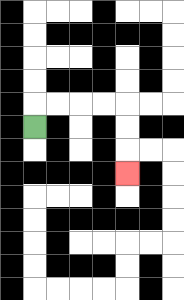{'start': '[1, 5]', 'end': '[5, 7]', 'path_directions': 'U,R,R,R,R,D,D,D', 'path_coordinates': '[[1, 5], [1, 4], [2, 4], [3, 4], [4, 4], [5, 4], [5, 5], [5, 6], [5, 7]]'}